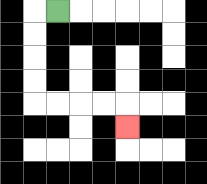{'start': '[2, 0]', 'end': '[5, 5]', 'path_directions': 'L,D,D,D,D,R,R,R,R,D', 'path_coordinates': '[[2, 0], [1, 0], [1, 1], [1, 2], [1, 3], [1, 4], [2, 4], [3, 4], [4, 4], [5, 4], [5, 5]]'}